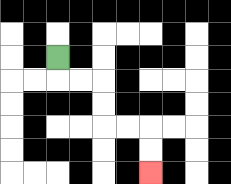{'start': '[2, 2]', 'end': '[6, 7]', 'path_directions': 'D,R,R,D,D,R,R,D,D', 'path_coordinates': '[[2, 2], [2, 3], [3, 3], [4, 3], [4, 4], [4, 5], [5, 5], [6, 5], [6, 6], [6, 7]]'}